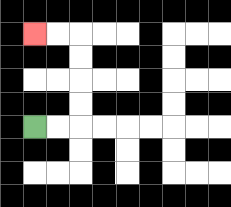{'start': '[1, 5]', 'end': '[1, 1]', 'path_directions': 'R,R,U,U,U,U,L,L', 'path_coordinates': '[[1, 5], [2, 5], [3, 5], [3, 4], [3, 3], [3, 2], [3, 1], [2, 1], [1, 1]]'}